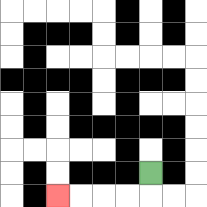{'start': '[6, 7]', 'end': '[2, 8]', 'path_directions': 'D,L,L,L,L', 'path_coordinates': '[[6, 7], [6, 8], [5, 8], [4, 8], [3, 8], [2, 8]]'}